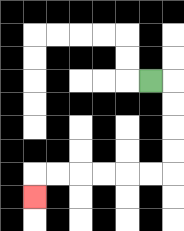{'start': '[6, 3]', 'end': '[1, 8]', 'path_directions': 'R,D,D,D,D,L,L,L,L,L,L,D', 'path_coordinates': '[[6, 3], [7, 3], [7, 4], [7, 5], [7, 6], [7, 7], [6, 7], [5, 7], [4, 7], [3, 7], [2, 7], [1, 7], [1, 8]]'}